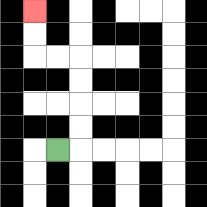{'start': '[2, 6]', 'end': '[1, 0]', 'path_directions': 'R,U,U,U,U,L,L,U,U', 'path_coordinates': '[[2, 6], [3, 6], [3, 5], [3, 4], [3, 3], [3, 2], [2, 2], [1, 2], [1, 1], [1, 0]]'}